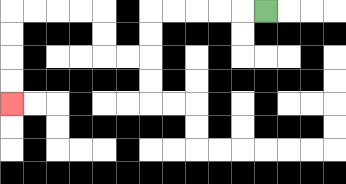{'start': '[11, 0]', 'end': '[0, 4]', 'path_directions': 'L,L,L,L,L,D,D,L,L,U,U,L,L,L,L,D,D,D,D', 'path_coordinates': '[[11, 0], [10, 0], [9, 0], [8, 0], [7, 0], [6, 0], [6, 1], [6, 2], [5, 2], [4, 2], [4, 1], [4, 0], [3, 0], [2, 0], [1, 0], [0, 0], [0, 1], [0, 2], [0, 3], [0, 4]]'}